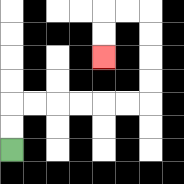{'start': '[0, 6]', 'end': '[4, 2]', 'path_directions': 'U,U,R,R,R,R,R,R,U,U,U,U,L,L,D,D', 'path_coordinates': '[[0, 6], [0, 5], [0, 4], [1, 4], [2, 4], [3, 4], [4, 4], [5, 4], [6, 4], [6, 3], [6, 2], [6, 1], [6, 0], [5, 0], [4, 0], [4, 1], [4, 2]]'}